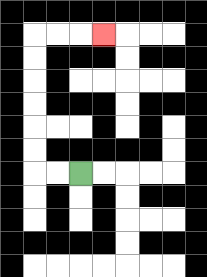{'start': '[3, 7]', 'end': '[4, 1]', 'path_directions': 'L,L,U,U,U,U,U,U,R,R,R', 'path_coordinates': '[[3, 7], [2, 7], [1, 7], [1, 6], [1, 5], [1, 4], [1, 3], [1, 2], [1, 1], [2, 1], [3, 1], [4, 1]]'}